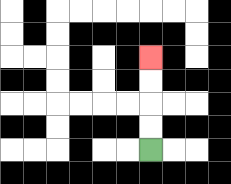{'start': '[6, 6]', 'end': '[6, 2]', 'path_directions': 'U,U,U,U', 'path_coordinates': '[[6, 6], [6, 5], [6, 4], [6, 3], [6, 2]]'}